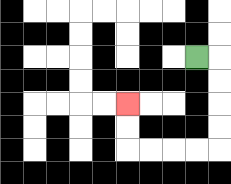{'start': '[8, 2]', 'end': '[5, 4]', 'path_directions': 'R,D,D,D,D,L,L,L,L,U,U', 'path_coordinates': '[[8, 2], [9, 2], [9, 3], [9, 4], [9, 5], [9, 6], [8, 6], [7, 6], [6, 6], [5, 6], [5, 5], [5, 4]]'}